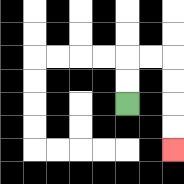{'start': '[5, 4]', 'end': '[7, 6]', 'path_directions': 'U,U,R,R,D,D,D,D', 'path_coordinates': '[[5, 4], [5, 3], [5, 2], [6, 2], [7, 2], [7, 3], [7, 4], [7, 5], [7, 6]]'}